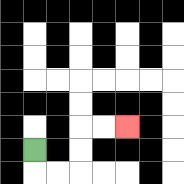{'start': '[1, 6]', 'end': '[5, 5]', 'path_directions': 'D,R,R,U,U,R,R', 'path_coordinates': '[[1, 6], [1, 7], [2, 7], [3, 7], [3, 6], [3, 5], [4, 5], [5, 5]]'}